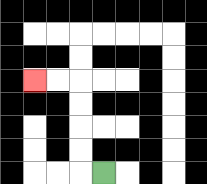{'start': '[4, 7]', 'end': '[1, 3]', 'path_directions': 'L,U,U,U,U,L,L', 'path_coordinates': '[[4, 7], [3, 7], [3, 6], [3, 5], [3, 4], [3, 3], [2, 3], [1, 3]]'}